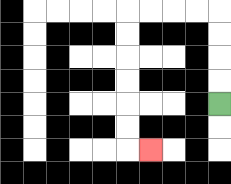{'start': '[9, 4]', 'end': '[6, 6]', 'path_directions': 'U,U,U,U,L,L,L,L,D,D,D,D,D,D,R', 'path_coordinates': '[[9, 4], [9, 3], [9, 2], [9, 1], [9, 0], [8, 0], [7, 0], [6, 0], [5, 0], [5, 1], [5, 2], [5, 3], [5, 4], [5, 5], [5, 6], [6, 6]]'}